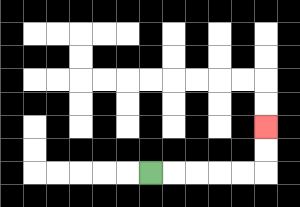{'start': '[6, 7]', 'end': '[11, 5]', 'path_directions': 'R,R,R,R,R,U,U', 'path_coordinates': '[[6, 7], [7, 7], [8, 7], [9, 7], [10, 7], [11, 7], [11, 6], [11, 5]]'}